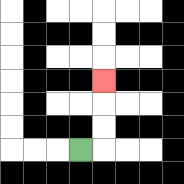{'start': '[3, 6]', 'end': '[4, 3]', 'path_directions': 'R,U,U,U', 'path_coordinates': '[[3, 6], [4, 6], [4, 5], [4, 4], [4, 3]]'}